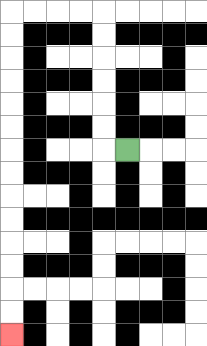{'start': '[5, 6]', 'end': '[0, 14]', 'path_directions': 'L,U,U,U,U,U,U,L,L,L,L,D,D,D,D,D,D,D,D,D,D,D,D,D,D', 'path_coordinates': '[[5, 6], [4, 6], [4, 5], [4, 4], [4, 3], [4, 2], [4, 1], [4, 0], [3, 0], [2, 0], [1, 0], [0, 0], [0, 1], [0, 2], [0, 3], [0, 4], [0, 5], [0, 6], [0, 7], [0, 8], [0, 9], [0, 10], [0, 11], [0, 12], [0, 13], [0, 14]]'}